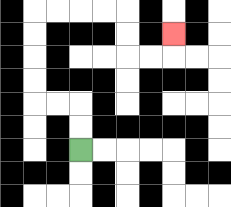{'start': '[3, 6]', 'end': '[7, 1]', 'path_directions': 'U,U,L,L,U,U,U,U,R,R,R,R,D,D,R,R,U', 'path_coordinates': '[[3, 6], [3, 5], [3, 4], [2, 4], [1, 4], [1, 3], [1, 2], [1, 1], [1, 0], [2, 0], [3, 0], [4, 0], [5, 0], [5, 1], [5, 2], [6, 2], [7, 2], [7, 1]]'}